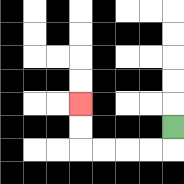{'start': '[7, 5]', 'end': '[3, 4]', 'path_directions': 'D,L,L,L,L,U,U', 'path_coordinates': '[[7, 5], [7, 6], [6, 6], [5, 6], [4, 6], [3, 6], [3, 5], [3, 4]]'}